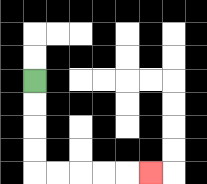{'start': '[1, 3]', 'end': '[6, 7]', 'path_directions': 'D,D,D,D,R,R,R,R,R', 'path_coordinates': '[[1, 3], [1, 4], [1, 5], [1, 6], [1, 7], [2, 7], [3, 7], [4, 7], [5, 7], [6, 7]]'}